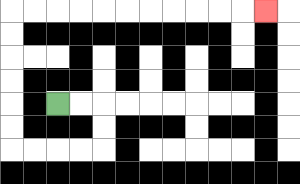{'start': '[2, 4]', 'end': '[11, 0]', 'path_directions': 'R,R,D,D,L,L,L,L,U,U,U,U,U,U,R,R,R,R,R,R,R,R,R,R,R', 'path_coordinates': '[[2, 4], [3, 4], [4, 4], [4, 5], [4, 6], [3, 6], [2, 6], [1, 6], [0, 6], [0, 5], [0, 4], [0, 3], [0, 2], [0, 1], [0, 0], [1, 0], [2, 0], [3, 0], [4, 0], [5, 0], [6, 0], [7, 0], [8, 0], [9, 0], [10, 0], [11, 0]]'}